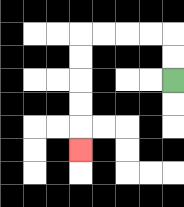{'start': '[7, 3]', 'end': '[3, 6]', 'path_directions': 'U,U,L,L,L,L,D,D,D,D,D', 'path_coordinates': '[[7, 3], [7, 2], [7, 1], [6, 1], [5, 1], [4, 1], [3, 1], [3, 2], [3, 3], [3, 4], [3, 5], [3, 6]]'}